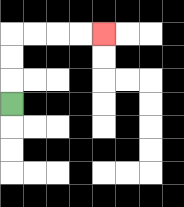{'start': '[0, 4]', 'end': '[4, 1]', 'path_directions': 'U,U,U,R,R,R,R', 'path_coordinates': '[[0, 4], [0, 3], [0, 2], [0, 1], [1, 1], [2, 1], [3, 1], [4, 1]]'}